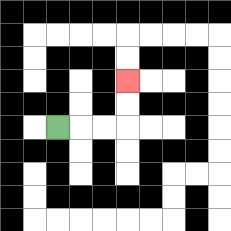{'start': '[2, 5]', 'end': '[5, 3]', 'path_directions': 'R,R,R,U,U', 'path_coordinates': '[[2, 5], [3, 5], [4, 5], [5, 5], [5, 4], [5, 3]]'}